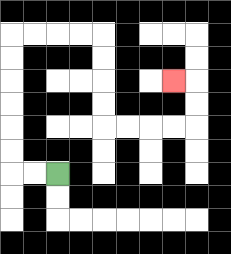{'start': '[2, 7]', 'end': '[7, 3]', 'path_directions': 'L,L,U,U,U,U,U,U,R,R,R,R,D,D,D,D,R,R,R,R,U,U,L', 'path_coordinates': '[[2, 7], [1, 7], [0, 7], [0, 6], [0, 5], [0, 4], [0, 3], [0, 2], [0, 1], [1, 1], [2, 1], [3, 1], [4, 1], [4, 2], [4, 3], [4, 4], [4, 5], [5, 5], [6, 5], [7, 5], [8, 5], [8, 4], [8, 3], [7, 3]]'}